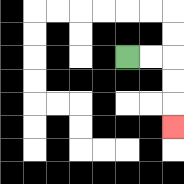{'start': '[5, 2]', 'end': '[7, 5]', 'path_directions': 'R,R,D,D,D', 'path_coordinates': '[[5, 2], [6, 2], [7, 2], [7, 3], [7, 4], [7, 5]]'}